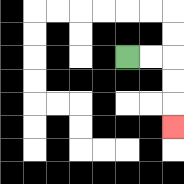{'start': '[5, 2]', 'end': '[7, 5]', 'path_directions': 'R,R,D,D,D', 'path_coordinates': '[[5, 2], [6, 2], [7, 2], [7, 3], [7, 4], [7, 5]]'}